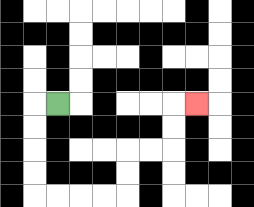{'start': '[2, 4]', 'end': '[8, 4]', 'path_directions': 'L,D,D,D,D,R,R,R,R,U,U,R,R,U,U,R', 'path_coordinates': '[[2, 4], [1, 4], [1, 5], [1, 6], [1, 7], [1, 8], [2, 8], [3, 8], [4, 8], [5, 8], [5, 7], [5, 6], [6, 6], [7, 6], [7, 5], [7, 4], [8, 4]]'}